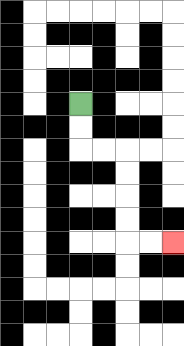{'start': '[3, 4]', 'end': '[7, 10]', 'path_directions': 'D,D,R,R,D,D,D,D,R,R', 'path_coordinates': '[[3, 4], [3, 5], [3, 6], [4, 6], [5, 6], [5, 7], [5, 8], [5, 9], [5, 10], [6, 10], [7, 10]]'}